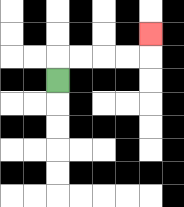{'start': '[2, 3]', 'end': '[6, 1]', 'path_directions': 'U,R,R,R,R,U', 'path_coordinates': '[[2, 3], [2, 2], [3, 2], [4, 2], [5, 2], [6, 2], [6, 1]]'}